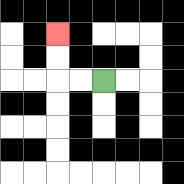{'start': '[4, 3]', 'end': '[2, 1]', 'path_directions': 'L,L,U,U', 'path_coordinates': '[[4, 3], [3, 3], [2, 3], [2, 2], [2, 1]]'}